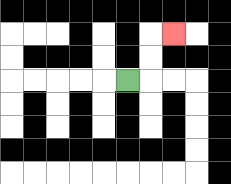{'start': '[5, 3]', 'end': '[7, 1]', 'path_directions': 'R,U,U,R', 'path_coordinates': '[[5, 3], [6, 3], [6, 2], [6, 1], [7, 1]]'}